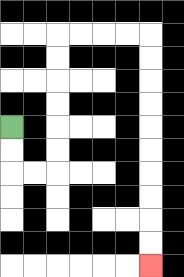{'start': '[0, 5]', 'end': '[6, 11]', 'path_directions': 'D,D,R,R,U,U,U,U,U,U,R,R,R,R,D,D,D,D,D,D,D,D,D,D', 'path_coordinates': '[[0, 5], [0, 6], [0, 7], [1, 7], [2, 7], [2, 6], [2, 5], [2, 4], [2, 3], [2, 2], [2, 1], [3, 1], [4, 1], [5, 1], [6, 1], [6, 2], [6, 3], [6, 4], [6, 5], [6, 6], [6, 7], [6, 8], [6, 9], [6, 10], [6, 11]]'}